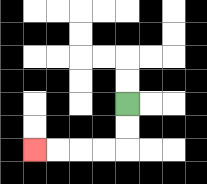{'start': '[5, 4]', 'end': '[1, 6]', 'path_directions': 'D,D,L,L,L,L', 'path_coordinates': '[[5, 4], [5, 5], [5, 6], [4, 6], [3, 6], [2, 6], [1, 6]]'}